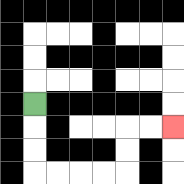{'start': '[1, 4]', 'end': '[7, 5]', 'path_directions': 'D,D,D,R,R,R,R,U,U,R,R', 'path_coordinates': '[[1, 4], [1, 5], [1, 6], [1, 7], [2, 7], [3, 7], [4, 7], [5, 7], [5, 6], [5, 5], [6, 5], [7, 5]]'}